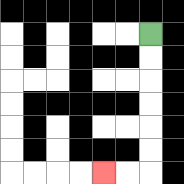{'start': '[6, 1]', 'end': '[4, 7]', 'path_directions': 'D,D,D,D,D,D,L,L', 'path_coordinates': '[[6, 1], [6, 2], [6, 3], [6, 4], [6, 5], [6, 6], [6, 7], [5, 7], [4, 7]]'}